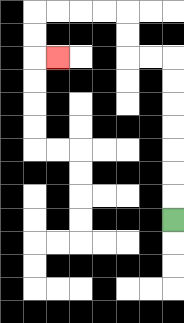{'start': '[7, 9]', 'end': '[2, 2]', 'path_directions': 'U,U,U,U,U,U,U,L,L,U,U,L,L,L,L,D,D,R', 'path_coordinates': '[[7, 9], [7, 8], [7, 7], [7, 6], [7, 5], [7, 4], [7, 3], [7, 2], [6, 2], [5, 2], [5, 1], [5, 0], [4, 0], [3, 0], [2, 0], [1, 0], [1, 1], [1, 2], [2, 2]]'}